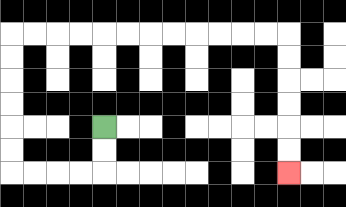{'start': '[4, 5]', 'end': '[12, 7]', 'path_directions': 'D,D,L,L,L,L,U,U,U,U,U,U,R,R,R,R,R,R,R,R,R,R,R,R,D,D,D,D,D,D', 'path_coordinates': '[[4, 5], [4, 6], [4, 7], [3, 7], [2, 7], [1, 7], [0, 7], [0, 6], [0, 5], [0, 4], [0, 3], [0, 2], [0, 1], [1, 1], [2, 1], [3, 1], [4, 1], [5, 1], [6, 1], [7, 1], [8, 1], [9, 1], [10, 1], [11, 1], [12, 1], [12, 2], [12, 3], [12, 4], [12, 5], [12, 6], [12, 7]]'}